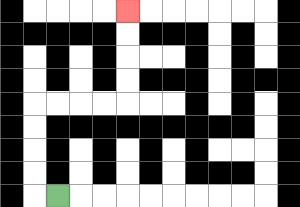{'start': '[2, 8]', 'end': '[5, 0]', 'path_directions': 'L,U,U,U,U,R,R,R,R,U,U,U,U', 'path_coordinates': '[[2, 8], [1, 8], [1, 7], [1, 6], [1, 5], [1, 4], [2, 4], [3, 4], [4, 4], [5, 4], [5, 3], [5, 2], [5, 1], [5, 0]]'}